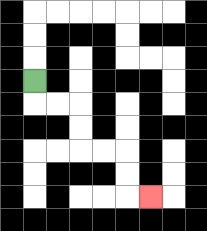{'start': '[1, 3]', 'end': '[6, 8]', 'path_directions': 'D,R,R,D,D,R,R,D,D,R', 'path_coordinates': '[[1, 3], [1, 4], [2, 4], [3, 4], [3, 5], [3, 6], [4, 6], [5, 6], [5, 7], [5, 8], [6, 8]]'}